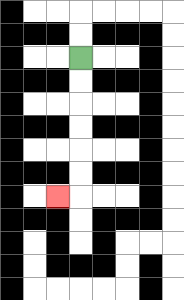{'start': '[3, 2]', 'end': '[2, 8]', 'path_directions': 'D,D,D,D,D,D,L', 'path_coordinates': '[[3, 2], [3, 3], [3, 4], [3, 5], [3, 6], [3, 7], [3, 8], [2, 8]]'}